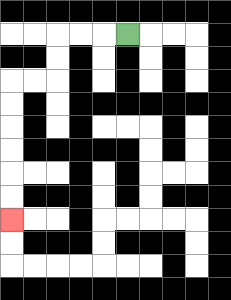{'start': '[5, 1]', 'end': '[0, 9]', 'path_directions': 'L,L,L,D,D,L,L,D,D,D,D,D,D', 'path_coordinates': '[[5, 1], [4, 1], [3, 1], [2, 1], [2, 2], [2, 3], [1, 3], [0, 3], [0, 4], [0, 5], [0, 6], [0, 7], [0, 8], [0, 9]]'}